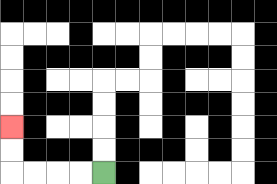{'start': '[4, 7]', 'end': '[0, 5]', 'path_directions': 'L,L,L,L,U,U', 'path_coordinates': '[[4, 7], [3, 7], [2, 7], [1, 7], [0, 7], [0, 6], [0, 5]]'}